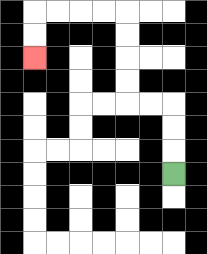{'start': '[7, 7]', 'end': '[1, 2]', 'path_directions': 'U,U,U,L,L,U,U,U,U,L,L,L,L,D,D', 'path_coordinates': '[[7, 7], [7, 6], [7, 5], [7, 4], [6, 4], [5, 4], [5, 3], [5, 2], [5, 1], [5, 0], [4, 0], [3, 0], [2, 0], [1, 0], [1, 1], [1, 2]]'}